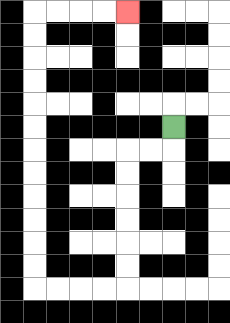{'start': '[7, 5]', 'end': '[5, 0]', 'path_directions': 'D,L,L,D,D,D,D,D,D,L,L,L,L,U,U,U,U,U,U,U,U,U,U,U,U,R,R,R,R', 'path_coordinates': '[[7, 5], [7, 6], [6, 6], [5, 6], [5, 7], [5, 8], [5, 9], [5, 10], [5, 11], [5, 12], [4, 12], [3, 12], [2, 12], [1, 12], [1, 11], [1, 10], [1, 9], [1, 8], [1, 7], [1, 6], [1, 5], [1, 4], [1, 3], [1, 2], [1, 1], [1, 0], [2, 0], [3, 0], [4, 0], [5, 0]]'}